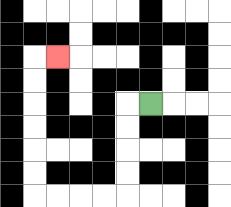{'start': '[6, 4]', 'end': '[2, 2]', 'path_directions': 'L,D,D,D,D,L,L,L,L,U,U,U,U,U,U,R', 'path_coordinates': '[[6, 4], [5, 4], [5, 5], [5, 6], [5, 7], [5, 8], [4, 8], [3, 8], [2, 8], [1, 8], [1, 7], [1, 6], [1, 5], [1, 4], [1, 3], [1, 2], [2, 2]]'}